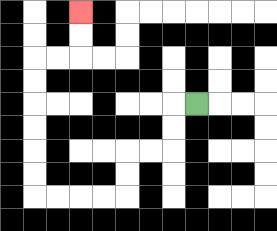{'start': '[8, 4]', 'end': '[3, 0]', 'path_directions': 'L,D,D,L,L,D,D,L,L,L,L,U,U,U,U,U,U,R,R,U,U', 'path_coordinates': '[[8, 4], [7, 4], [7, 5], [7, 6], [6, 6], [5, 6], [5, 7], [5, 8], [4, 8], [3, 8], [2, 8], [1, 8], [1, 7], [1, 6], [1, 5], [1, 4], [1, 3], [1, 2], [2, 2], [3, 2], [3, 1], [3, 0]]'}